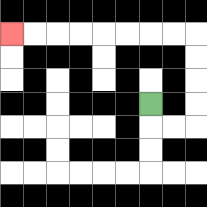{'start': '[6, 4]', 'end': '[0, 1]', 'path_directions': 'D,R,R,U,U,U,U,L,L,L,L,L,L,L,L', 'path_coordinates': '[[6, 4], [6, 5], [7, 5], [8, 5], [8, 4], [8, 3], [8, 2], [8, 1], [7, 1], [6, 1], [5, 1], [4, 1], [3, 1], [2, 1], [1, 1], [0, 1]]'}